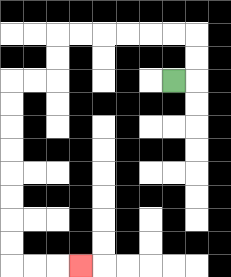{'start': '[7, 3]', 'end': '[3, 11]', 'path_directions': 'R,U,U,L,L,L,L,L,L,D,D,L,L,D,D,D,D,D,D,D,D,R,R,R', 'path_coordinates': '[[7, 3], [8, 3], [8, 2], [8, 1], [7, 1], [6, 1], [5, 1], [4, 1], [3, 1], [2, 1], [2, 2], [2, 3], [1, 3], [0, 3], [0, 4], [0, 5], [0, 6], [0, 7], [0, 8], [0, 9], [0, 10], [0, 11], [1, 11], [2, 11], [3, 11]]'}